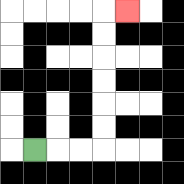{'start': '[1, 6]', 'end': '[5, 0]', 'path_directions': 'R,R,R,U,U,U,U,U,U,R', 'path_coordinates': '[[1, 6], [2, 6], [3, 6], [4, 6], [4, 5], [4, 4], [4, 3], [4, 2], [4, 1], [4, 0], [5, 0]]'}